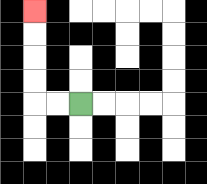{'start': '[3, 4]', 'end': '[1, 0]', 'path_directions': 'L,L,U,U,U,U', 'path_coordinates': '[[3, 4], [2, 4], [1, 4], [1, 3], [1, 2], [1, 1], [1, 0]]'}